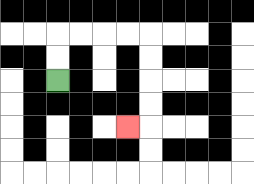{'start': '[2, 3]', 'end': '[5, 5]', 'path_directions': 'U,U,R,R,R,R,D,D,D,D,L', 'path_coordinates': '[[2, 3], [2, 2], [2, 1], [3, 1], [4, 1], [5, 1], [6, 1], [6, 2], [6, 3], [6, 4], [6, 5], [5, 5]]'}